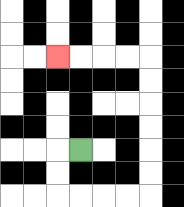{'start': '[3, 6]', 'end': '[2, 2]', 'path_directions': 'L,D,D,R,R,R,R,U,U,U,U,U,U,L,L,L,L', 'path_coordinates': '[[3, 6], [2, 6], [2, 7], [2, 8], [3, 8], [4, 8], [5, 8], [6, 8], [6, 7], [6, 6], [6, 5], [6, 4], [6, 3], [6, 2], [5, 2], [4, 2], [3, 2], [2, 2]]'}